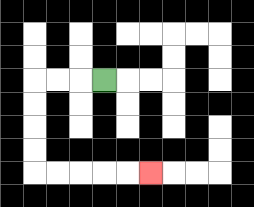{'start': '[4, 3]', 'end': '[6, 7]', 'path_directions': 'L,L,L,D,D,D,D,R,R,R,R,R', 'path_coordinates': '[[4, 3], [3, 3], [2, 3], [1, 3], [1, 4], [1, 5], [1, 6], [1, 7], [2, 7], [3, 7], [4, 7], [5, 7], [6, 7]]'}